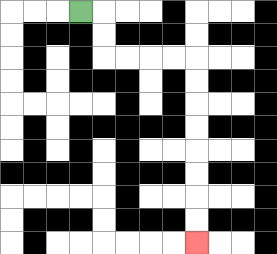{'start': '[3, 0]', 'end': '[8, 10]', 'path_directions': 'R,D,D,R,R,R,R,D,D,D,D,D,D,D,D', 'path_coordinates': '[[3, 0], [4, 0], [4, 1], [4, 2], [5, 2], [6, 2], [7, 2], [8, 2], [8, 3], [8, 4], [8, 5], [8, 6], [8, 7], [8, 8], [8, 9], [8, 10]]'}